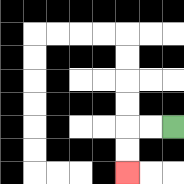{'start': '[7, 5]', 'end': '[5, 7]', 'path_directions': 'L,L,D,D', 'path_coordinates': '[[7, 5], [6, 5], [5, 5], [5, 6], [5, 7]]'}